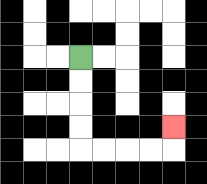{'start': '[3, 2]', 'end': '[7, 5]', 'path_directions': 'D,D,D,D,R,R,R,R,U', 'path_coordinates': '[[3, 2], [3, 3], [3, 4], [3, 5], [3, 6], [4, 6], [5, 6], [6, 6], [7, 6], [7, 5]]'}